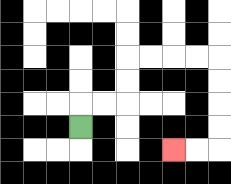{'start': '[3, 5]', 'end': '[7, 6]', 'path_directions': 'U,R,R,U,U,R,R,R,R,D,D,D,D,L,L', 'path_coordinates': '[[3, 5], [3, 4], [4, 4], [5, 4], [5, 3], [5, 2], [6, 2], [7, 2], [8, 2], [9, 2], [9, 3], [9, 4], [9, 5], [9, 6], [8, 6], [7, 6]]'}